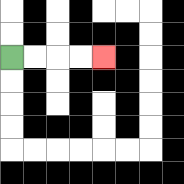{'start': '[0, 2]', 'end': '[4, 2]', 'path_directions': 'R,R,R,R', 'path_coordinates': '[[0, 2], [1, 2], [2, 2], [3, 2], [4, 2]]'}